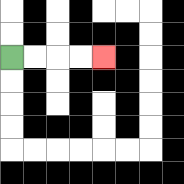{'start': '[0, 2]', 'end': '[4, 2]', 'path_directions': 'R,R,R,R', 'path_coordinates': '[[0, 2], [1, 2], [2, 2], [3, 2], [4, 2]]'}